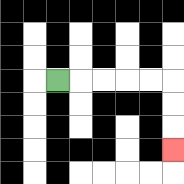{'start': '[2, 3]', 'end': '[7, 6]', 'path_directions': 'R,R,R,R,R,D,D,D', 'path_coordinates': '[[2, 3], [3, 3], [4, 3], [5, 3], [6, 3], [7, 3], [7, 4], [7, 5], [7, 6]]'}